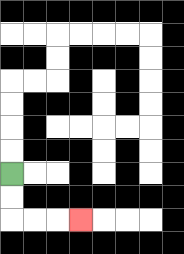{'start': '[0, 7]', 'end': '[3, 9]', 'path_directions': 'D,D,R,R,R', 'path_coordinates': '[[0, 7], [0, 8], [0, 9], [1, 9], [2, 9], [3, 9]]'}